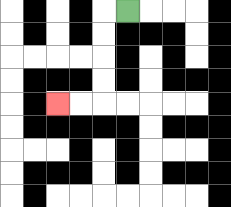{'start': '[5, 0]', 'end': '[2, 4]', 'path_directions': 'L,D,D,D,D,L,L', 'path_coordinates': '[[5, 0], [4, 0], [4, 1], [4, 2], [4, 3], [4, 4], [3, 4], [2, 4]]'}